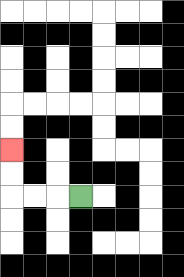{'start': '[3, 8]', 'end': '[0, 6]', 'path_directions': 'L,L,L,U,U', 'path_coordinates': '[[3, 8], [2, 8], [1, 8], [0, 8], [0, 7], [0, 6]]'}